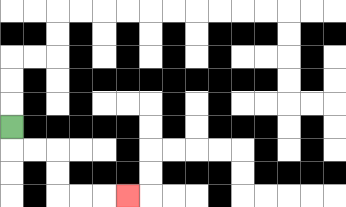{'start': '[0, 5]', 'end': '[5, 8]', 'path_directions': 'D,R,R,D,D,R,R,R', 'path_coordinates': '[[0, 5], [0, 6], [1, 6], [2, 6], [2, 7], [2, 8], [3, 8], [4, 8], [5, 8]]'}